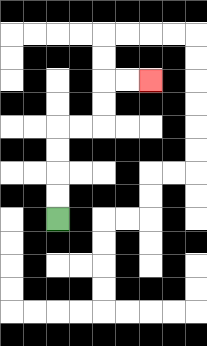{'start': '[2, 9]', 'end': '[6, 3]', 'path_directions': 'U,U,U,U,R,R,U,U,R,R', 'path_coordinates': '[[2, 9], [2, 8], [2, 7], [2, 6], [2, 5], [3, 5], [4, 5], [4, 4], [4, 3], [5, 3], [6, 3]]'}